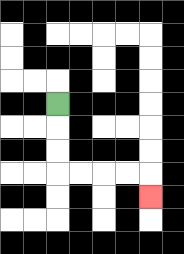{'start': '[2, 4]', 'end': '[6, 8]', 'path_directions': 'D,D,D,R,R,R,R,D', 'path_coordinates': '[[2, 4], [2, 5], [2, 6], [2, 7], [3, 7], [4, 7], [5, 7], [6, 7], [6, 8]]'}